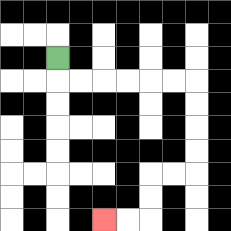{'start': '[2, 2]', 'end': '[4, 9]', 'path_directions': 'D,R,R,R,R,R,R,D,D,D,D,L,L,D,D,L,L', 'path_coordinates': '[[2, 2], [2, 3], [3, 3], [4, 3], [5, 3], [6, 3], [7, 3], [8, 3], [8, 4], [8, 5], [8, 6], [8, 7], [7, 7], [6, 7], [6, 8], [6, 9], [5, 9], [4, 9]]'}